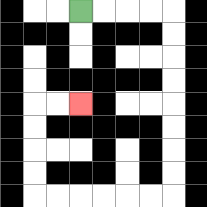{'start': '[3, 0]', 'end': '[3, 4]', 'path_directions': 'R,R,R,R,D,D,D,D,D,D,D,D,L,L,L,L,L,L,U,U,U,U,R,R', 'path_coordinates': '[[3, 0], [4, 0], [5, 0], [6, 0], [7, 0], [7, 1], [7, 2], [7, 3], [7, 4], [7, 5], [7, 6], [7, 7], [7, 8], [6, 8], [5, 8], [4, 8], [3, 8], [2, 8], [1, 8], [1, 7], [1, 6], [1, 5], [1, 4], [2, 4], [3, 4]]'}